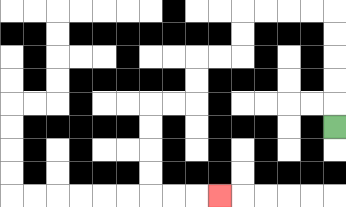{'start': '[14, 5]', 'end': '[9, 8]', 'path_directions': 'U,U,U,U,U,L,L,L,L,D,D,L,L,D,D,L,L,D,D,D,D,R,R,R', 'path_coordinates': '[[14, 5], [14, 4], [14, 3], [14, 2], [14, 1], [14, 0], [13, 0], [12, 0], [11, 0], [10, 0], [10, 1], [10, 2], [9, 2], [8, 2], [8, 3], [8, 4], [7, 4], [6, 4], [6, 5], [6, 6], [6, 7], [6, 8], [7, 8], [8, 8], [9, 8]]'}